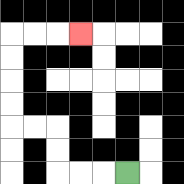{'start': '[5, 7]', 'end': '[3, 1]', 'path_directions': 'L,L,L,U,U,L,L,U,U,U,U,R,R,R', 'path_coordinates': '[[5, 7], [4, 7], [3, 7], [2, 7], [2, 6], [2, 5], [1, 5], [0, 5], [0, 4], [0, 3], [0, 2], [0, 1], [1, 1], [2, 1], [3, 1]]'}